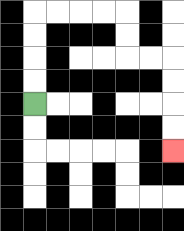{'start': '[1, 4]', 'end': '[7, 6]', 'path_directions': 'U,U,U,U,R,R,R,R,D,D,R,R,D,D,D,D', 'path_coordinates': '[[1, 4], [1, 3], [1, 2], [1, 1], [1, 0], [2, 0], [3, 0], [4, 0], [5, 0], [5, 1], [5, 2], [6, 2], [7, 2], [7, 3], [7, 4], [7, 5], [7, 6]]'}